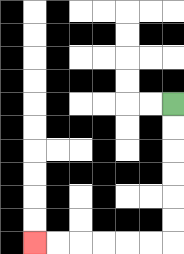{'start': '[7, 4]', 'end': '[1, 10]', 'path_directions': 'D,D,D,D,D,D,L,L,L,L,L,L', 'path_coordinates': '[[7, 4], [7, 5], [7, 6], [7, 7], [7, 8], [7, 9], [7, 10], [6, 10], [5, 10], [4, 10], [3, 10], [2, 10], [1, 10]]'}